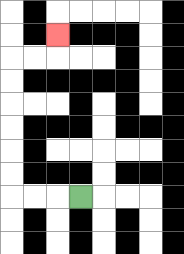{'start': '[3, 8]', 'end': '[2, 1]', 'path_directions': 'L,L,L,U,U,U,U,U,U,R,R,U', 'path_coordinates': '[[3, 8], [2, 8], [1, 8], [0, 8], [0, 7], [0, 6], [0, 5], [0, 4], [0, 3], [0, 2], [1, 2], [2, 2], [2, 1]]'}